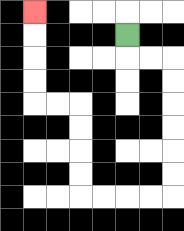{'start': '[5, 1]', 'end': '[1, 0]', 'path_directions': 'D,R,R,D,D,D,D,D,D,L,L,L,L,U,U,U,U,L,L,U,U,U,U', 'path_coordinates': '[[5, 1], [5, 2], [6, 2], [7, 2], [7, 3], [7, 4], [7, 5], [7, 6], [7, 7], [7, 8], [6, 8], [5, 8], [4, 8], [3, 8], [3, 7], [3, 6], [3, 5], [3, 4], [2, 4], [1, 4], [1, 3], [1, 2], [1, 1], [1, 0]]'}